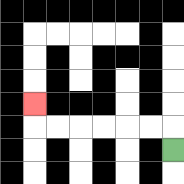{'start': '[7, 6]', 'end': '[1, 4]', 'path_directions': 'U,L,L,L,L,L,L,U', 'path_coordinates': '[[7, 6], [7, 5], [6, 5], [5, 5], [4, 5], [3, 5], [2, 5], [1, 5], [1, 4]]'}